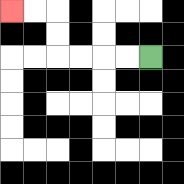{'start': '[6, 2]', 'end': '[0, 0]', 'path_directions': 'L,L,L,L,U,U,L,L', 'path_coordinates': '[[6, 2], [5, 2], [4, 2], [3, 2], [2, 2], [2, 1], [2, 0], [1, 0], [0, 0]]'}